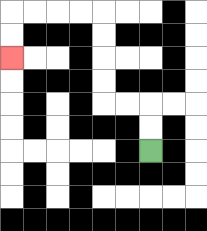{'start': '[6, 6]', 'end': '[0, 2]', 'path_directions': 'U,U,L,L,U,U,U,U,L,L,L,L,D,D', 'path_coordinates': '[[6, 6], [6, 5], [6, 4], [5, 4], [4, 4], [4, 3], [4, 2], [4, 1], [4, 0], [3, 0], [2, 0], [1, 0], [0, 0], [0, 1], [0, 2]]'}